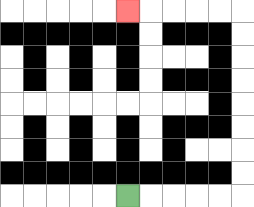{'start': '[5, 8]', 'end': '[5, 0]', 'path_directions': 'R,R,R,R,R,U,U,U,U,U,U,U,U,L,L,L,L,L', 'path_coordinates': '[[5, 8], [6, 8], [7, 8], [8, 8], [9, 8], [10, 8], [10, 7], [10, 6], [10, 5], [10, 4], [10, 3], [10, 2], [10, 1], [10, 0], [9, 0], [8, 0], [7, 0], [6, 0], [5, 0]]'}